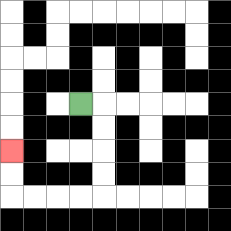{'start': '[3, 4]', 'end': '[0, 6]', 'path_directions': 'R,D,D,D,D,L,L,L,L,U,U', 'path_coordinates': '[[3, 4], [4, 4], [4, 5], [4, 6], [4, 7], [4, 8], [3, 8], [2, 8], [1, 8], [0, 8], [0, 7], [0, 6]]'}